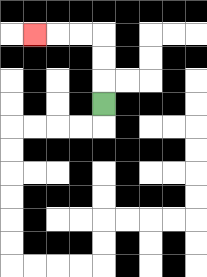{'start': '[4, 4]', 'end': '[1, 1]', 'path_directions': 'U,U,U,L,L,L', 'path_coordinates': '[[4, 4], [4, 3], [4, 2], [4, 1], [3, 1], [2, 1], [1, 1]]'}